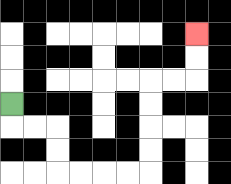{'start': '[0, 4]', 'end': '[8, 1]', 'path_directions': 'D,R,R,D,D,R,R,R,R,U,U,U,U,R,R,U,U', 'path_coordinates': '[[0, 4], [0, 5], [1, 5], [2, 5], [2, 6], [2, 7], [3, 7], [4, 7], [5, 7], [6, 7], [6, 6], [6, 5], [6, 4], [6, 3], [7, 3], [8, 3], [8, 2], [8, 1]]'}